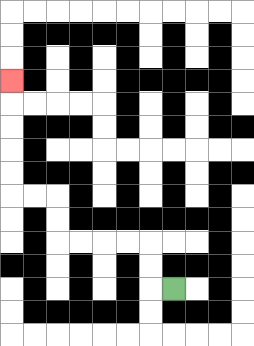{'start': '[7, 12]', 'end': '[0, 3]', 'path_directions': 'L,U,U,L,L,L,L,U,U,L,L,U,U,U,U,U', 'path_coordinates': '[[7, 12], [6, 12], [6, 11], [6, 10], [5, 10], [4, 10], [3, 10], [2, 10], [2, 9], [2, 8], [1, 8], [0, 8], [0, 7], [0, 6], [0, 5], [0, 4], [0, 3]]'}